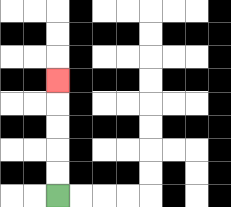{'start': '[2, 8]', 'end': '[2, 3]', 'path_directions': 'U,U,U,U,U', 'path_coordinates': '[[2, 8], [2, 7], [2, 6], [2, 5], [2, 4], [2, 3]]'}